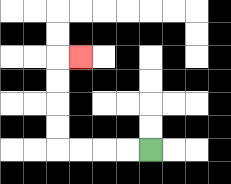{'start': '[6, 6]', 'end': '[3, 2]', 'path_directions': 'L,L,L,L,U,U,U,U,R', 'path_coordinates': '[[6, 6], [5, 6], [4, 6], [3, 6], [2, 6], [2, 5], [2, 4], [2, 3], [2, 2], [3, 2]]'}